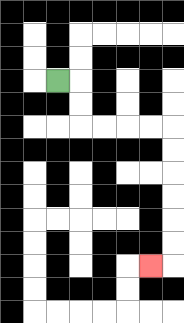{'start': '[2, 3]', 'end': '[6, 11]', 'path_directions': 'R,D,D,R,R,R,R,D,D,D,D,D,D,L', 'path_coordinates': '[[2, 3], [3, 3], [3, 4], [3, 5], [4, 5], [5, 5], [6, 5], [7, 5], [7, 6], [7, 7], [7, 8], [7, 9], [7, 10], [7, 11], [6, 11]]'}